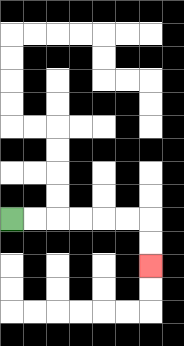{'start': '[0, 9]', 'end': '[6, 11]', 'path_directions': 'R,R,R,R,R,R,D,D', 'path_coordinates': '[[0, 9], [1, 9], [2, 9], [3, 9], [4, 9], [5, 9], [6, 9], [6, 10], [6, 11]]'}